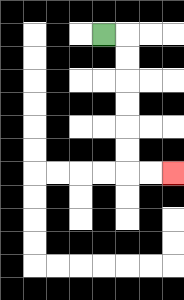{'start': '[4, 1]', 'end': '[7, 7]', 'path_directions': 'R,D,D,D,D,D,D,R,R', 'path_coordinates': '[[4, 1], [5, 1], [5, 2], [5, 3], [5, 4], [5, 5], [5, 6], [5, 7], [6, 7], [7, 7]]'}